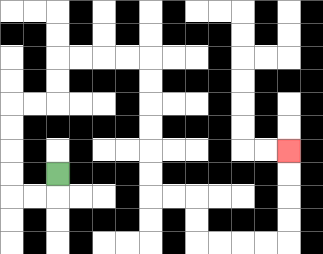{'start': '[2, 7]', 'end': '[12, 6]', 'path_directions': 'D,L,L,U,U,U,U,R,R,U,U,R,R,R,R,D,D,D,D,D,D,R,R,D,D,R,R,R,R,U,U,U,U', 'path_coordinates': '[[2, 7], [2, 8], [1, 8], [0, 8], [0, 7], [0, 6], [0, 5], [0, 4], [1, 4], [2, 4], [2, 3], [2, 2], [3, 2], [4, 2], [5, 2], [6, 2], [6, 3], [6, 4], [6, 5], [6, 6], [6, 7], [6, 8], [7, 8], [8, 8], [8, 9], [8, 10], [9, 10], [10, 10], [11, 10], [12, 10], [12, 9], [12, 8], [12, 7], [12, 6]]'}